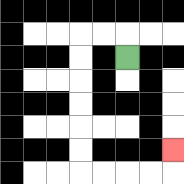{'start': '[5, 2]', 'end': '[7, 6]', 'path_directions': 'U,L,L,D,D,D,D,D,D,R,R,R,R,U', 'path_coordinates': '[[5, 2], [5, 1], [4, 1], [3, 1], [3, 2], [3, 3], [3, 4], [3, 5], [3, 6], [3, 7], [4, 7], [5, 7], [6, 7], [7, 7], [7, 6]]'}